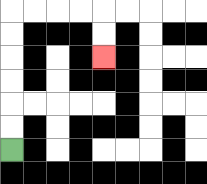{'start': '[0, 6]', 'end': '[4, 2]', 'path_directions': 'U,U,U,U,U,U,R,R,R,R,D,D', 'path_coordinates': '[[0, 6], [0, 5], [0, 4], [0, 3], [0, 2], [0, 1], [0, 0], [1, 0], [2, 0], [3, 0], [4, 0], [4, 1], [4, 2]]'}